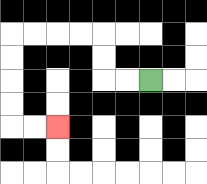{'start': '[6, 3]', 'end': '[2, 5]', 'path_directions': 'L,L,U,U,L,L,L,L,D,D,D,D,R,R', 'path_coordinates': '[[6, 3], [5, 3], [4, 3], [4, 2], [4, 1], [3, 1], [2, 1], [1, 1], [0, 1], [0, 2], [0, 3], [0, 4], [0, 5], [1, 5], [2, 5]]'}